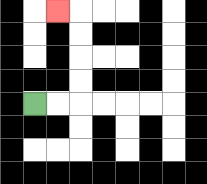{'start': '[1, 4]', 'end': '[2, 0]', 'path_directions': 'R,R,U,U,U,U,L', 'path_coordinates': '[[1, 4], [2, 4], [3, 4], [3, 3], [3, 2], [3, 1], [3, 0], [2, 0]]'}